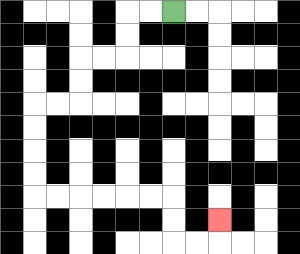{'start': '[7, 0]', 'end': '[9, 9]', 'path_directions': 'L,L,D,D,L,L,D,D,L,L,D,D,D,D,R,R,R,R,R,R,D,D,R,R,U', 'path_coordinates': '[[7, 0], [6, 0], [5, 0], [5, 1], [5, 2], [4, 2], [3, 2], [3, 3], [3, 4], [2, 4], [1, 4], [1, 5], [1, 6], [1, 7], [1, 8], [2, 8], [3, 8], [4, 8], [5, 8], [6, 8], [7, 8], [7, 9], [7, 10], [8, 10], [9, 10], [9, 9]]'}